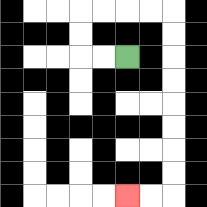{'start': '[5, 2]', 'end': '[5, 8]', 'path_directions': 'L,L,U,U,R,R,R,R,D,D,D,D,D,D,D,D,L,L', 'path_coordinates': '[[5, 2], [4, 2], [3, 2], [3, 1], [3, 0], [4, 0], [5, 0], [6, 0], [7, 0], [7, 1], [7, 2], [7, 3], [7, 4], [7, 5], [7, 6], [7, 7], [7, 8], [6, 8], [5, 8]]'}